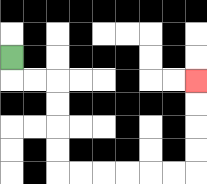{'start': '[0, 2]', 'end': '[8, 3]', 'path_directions': 'D,R,R,D,D,D,D,R,R,R,R,R,R,U,U,U,U', 'path_coordinates': '[[0, 2], [0, 3], [1, 3], [2, 3], [2, 4], [2, 5], [2, 6], [2, 7], [3, 7], [4, 7], [5, 7], [6, 7], [7, 7], [8, 7], [8, 6], [8, 5], [8, 4], [8, 3]]'}